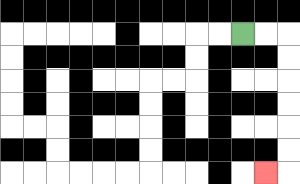{'start': '[10, 1]', 'end': '[11, 7]', 'path_directions': 'R,R,D,D,D,D,D,D,L', 'path_coordinates': '[[10, 1], [11, 1], [12, 1], [12, 2], [12, 3], [12, 4], [12, 5], [12, 6], [12, 7], [11, 7]]'}